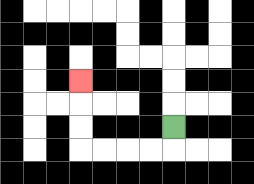{'start': '[7, 5]', 'end': '[3, 3]', 'path_directions': 'D,L,L,L,L,U,U,U', 'path_coordinates': '[[7, 5], [7, 6], [6, 6], [5, 6], [4, 6], [3, 6], [3, 5], [3, 4], [3, 3]]'}